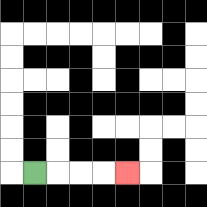{'start': '[1, 7]', 'end': '[5, 7]', 'path_directions': 'R,R,R,R', 'path_coordinates': '[[1, 7], [2, 7], [3, 7], [4, 7], [5, 7]]'}